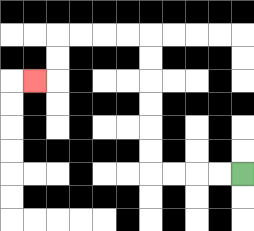{'start': '[10, 7]', 'end': '[1, 3]', 'path_directions': 'L,L,L,L,U,U,U,U,U,U,L,L,L,L,D,D,L', 'path_coordinates': '[[10, 7], [9, 7], [8, 7], [7, 7], [6, 7], [6, 6], [6, 5], [6, 4], [6, 3], [6, 2], [6, 1], [5, 1], [4, 1], [3, 1], [2, 1], [2, 2], [2, 3], [1, 3]]'}